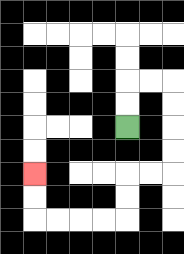{'start': '[5, 5]', 'end': '[1, 7]', 'path_directions': 'U,U,R,R,D,D,D,D,L,L,D,D,L,L,L,L,U,U', 'path_coordinates': '[[5, 5], [5, 4], [5, 3], [6, 3], [7, 3], [7, 4], [7, 5], [7, 6], [7, 7], [6, 7], [5, 7], [5, 8], [5, 9], [4, 9], [3, 9], [2, 9], [1, 9], [1, 8], [1, 7]]'}